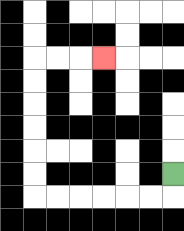{'start': '[7, 7]', 'end': '[4, 2]', 'path_directions': 'D,L,L,L,L,L,L,U,U,U,U,U,U,R,R,R', 'path_coordinates': '[[7, 7], [7, 8], [6, 8], [5, 8], [4, 8], [3, 8], [2, 8], [1, 8], [1, 7], [1, 6], [1, 5], [1, 4], [1, 3], [1, 2], [2, 2], [3, 2], [4, 2]]'}